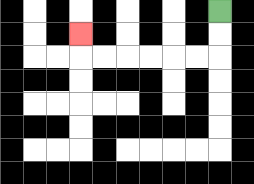{'start': '[9, 0]', 'end': '[3, 1]', 'path_directions': 'D,D,L,L,L,L,L,L,U', 'path_coordinates': '[[9, 0], [9, 1], [9, 2], [8, 2], [7, 2], [6, 2], [5, 2], [4, 2], [3, 2], [3, 1]]'}